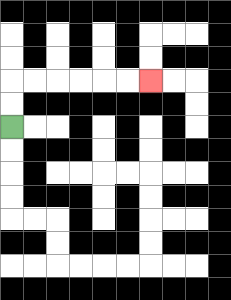{'start': '[0, 5]', 'end': '[6, 3]', 'path_directions': 'U,U,R,R,R,R,R,R', 'path_coordinates': '[[0, 5], [0, 4], [0, 3], [1, 3], [2, 3], [3, 3], [4, 3], [5, 3], [6, 3]]'}